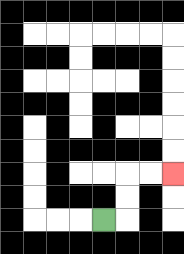{'start': '[4, 9]', 'end': '[7, 7]', 'path_directions': 'R,U,U,R,R', 'path_coordinates': '[[4, 9], [5, 9], [5, 8], [5, 7], [6, 7], [7, 7]]'}